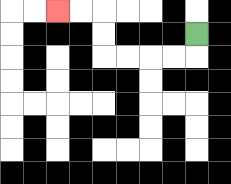{'start': '[8, 1]', 'end': '[2, 0]', 'path_directions': 'D,L,L,L,L,U,U,L,L', 'path_coordinates': '[[8, 1], [8, 2], [7, 2], [6, 2], [5, 2], [4, 2], [4, 1], [4, 0], [3, 0], [2, 0]]'}